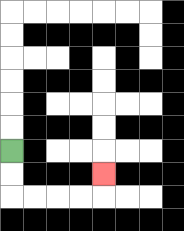{'start': '[0, 6]', 'end': '[4, 7]', 'path_directions': 'D,D,R,R,R,R,U', 'path_coordinates': '[[0, 6], [0, 7], [0, 8], [1, 8], [2, 8], [3, 8], [4, 8], [4, 7]]'}